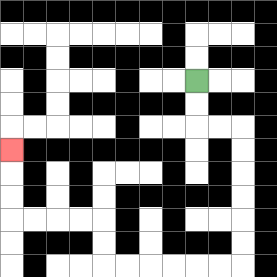{'start': '[8, 3]', 'end': '[0, 6]', 'path_directions': 'D,D,R,R,D,D,D,D,D,D,L,L,L,L,L,L,U,U,L,L,L,L,U,U,U', 'path_coordinates': '[[8, 3], [8, 4], [8, 5], [9, 5], [10, 5], [10, 6], [10, 7], [10, 8], [10, 9], [10, 10], [10, 11], [9, 11], [8, 11], [7, 11], [6, 11], [5, 11], [4, 11], [4, 10], [4, 9], [3, 9], [2, 9], [1, 9], [0, 9], [0, 8], [0, 7], [0, 6]]'}